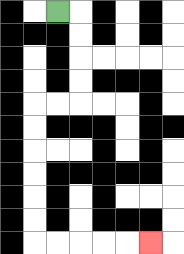{'start': '[2, 0]', 'end': '[6, 10]', 'path_directions': 'R,D,D,D,D,L,L,D,D,D,D,D,D,R,R,R,R,R', 'path_coordinates': '[[2, 0], [3, 0], [3, 1], [3, 2], [3, 3], [3, 4], [2, 4], [1, 4], [1, 5], [1, 6], [1, 7], [1, 8], [1, 9], [1, 10], [2, 10], [3, 10], [4, 10], [5, 10], [6, 10]]'}